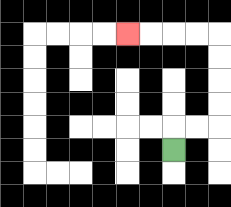{'start': '[7, 6]', 'end': '[5, 1]', 'path_directions': 'U,R,R,U,U,U,U,L,L,L,L', 'path_coordinates': '[[7, 6], [7, 5], [8, 5], [9, 5], [9, 4], [9, 3], [9, 2], [9, 1], [8, 1], [7, 1], [6, 1], [5, 1]]'}